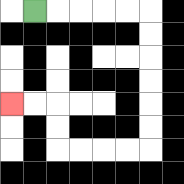{'start': '[1, 0]', 'end': '[0, 4]', 'path_directions': 'R,R,R,R,R,D,D,D,D,D,D,L,L,L,L,U,U,L,L', 'path_coordinates': '[[1, 0], [2, 0], [3, 0], [4, 0], [5, 0], [6, 0], [6, 1], [6, 2], [6, 3], [6, 4], [6, 5], [6, 6], [5, 6], [4, 6], [3, 6], [2, 6], [2, 5], [2, 4], [1, 4], [0, 4]]'}